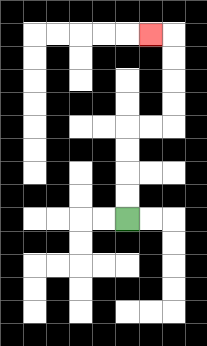{'start': '[5, 9]', 'end': '[6, 1]', 'path_directions': 'U,U,U,U,R,R,U,U,U,U,L', 'path_coordinates': '[[5, 9], [5, 8], [5, 7], [5, 6], [5, 5], [6, 5], [7, 5], [7, 4], [7, 3], [7, 2], [7, 1], [6, 1]]'}